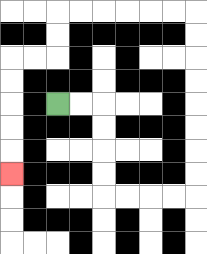{'start': '[2, 4]', 'end': '[0, 7]', 'path_directions': 'R,R,D,D,D,D,R,R,R,R,U,U,U,U,U,U,U,U,L,L,L,L,L,L,D,D,L,L,D,D,D,D,D', 'path_coordinates': '[[2, 4], [3, 4], [4, 4], [4, 5], [4, 6], [4, 7], [4, 8], [5, 8], [6, 8], [7, 8], [8, 8], [8, 7], [8, 6], [8, 5], [8, 4], [8, 3], [8, 2], [8, 1], [8, 0], [7, 0], [6, 0], [5, 0], [4, 0], [3, 0], [2, 0], [2, 1], [2, 2], [1, 2], [0, 2], [0, 3], [0, 4], [0, 5], [0, 6], [0, 7]]'}